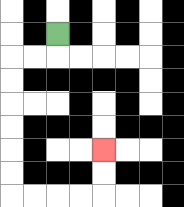{'start': '[2, 1]', 'end': '[4, 6]', 'path_directions': 'D,L,L,D,D,D,D,D,D,R,R,R,R,U,U', 'path_coordinates': '[[2, 1], [2, 2], [1, 2], [0, 2], [0, 3], [0, 4], [0, 5], [0, 6], [0, 7], [0, 8], [1, 8], [2, 8], [3, 8], [4, 8], [4, 7], [4, 6]]'}